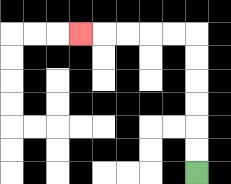{'start': '[8, 7]', 'end': '[3, 1]', 'path_directions': 'U,U,U,U,U,U,L,L,L,L,L', 'path_coordinates': '[[8, 7], [8, 6], [8, 5], [8, 4], [8, 3], [8, 2], [8, 1], [7, 1], [6, 1], [5, 1], [4, 1], [3, 1]]'}